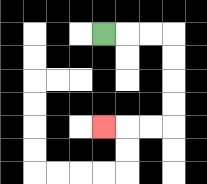{'start': '[4, 1]', 'end': '[4, 5]', 'path_directions': 'R,R,R,D,D,D,D,L,L,L', 'path_coordinates': '[[4, 1], [5, 1], [6, 1], [7, 1], [7, 2], [7, 3], [7, 4], [7, 5], [6, 5], [5, 5], [4, 5]]'}